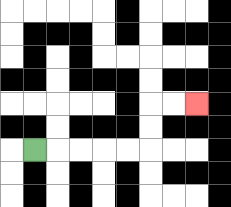{'start': '[1, 6]', 'end': '[8, 4]', 'path_directions': 'R,R,R,R,R,U,U,R,R', 'path_coordinates': '[[1, 6], [2, 6], [3, 6], [4, 6], [5, 6], [6, 6], [6, 5], [6, 4], [7, 4], [8, 4]]'}